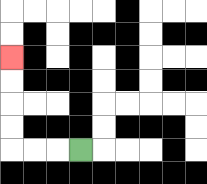{'start': '[3, 6]', 'end': '[0, 2]', 'path_directions': 'L,L,L,U,U,U,U', 'path_coordinates': '[[3, 6], [2, 6], [1, 6], [0, 6], [0, 5], [0, 4], [0, 3], [0, 2]]'}